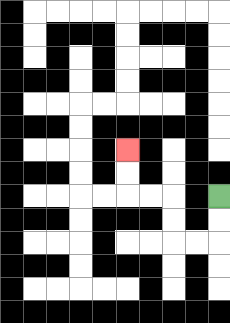{'start': '[9, 8]', 'end': '[5, 6]', 'path_directions': 'D,D,L,L,U,U,L,L,U,U', 'path_coordinates': '[[9, 8], [9, 9], [9, 10], [8, 10], [7, 10], [7, 9], [7, 8], [6, 8], [5, 8], [5, 7], [5, 6]]'}